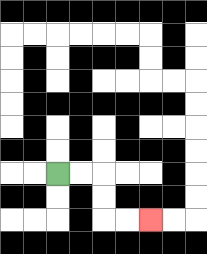{'start': '[2, 7]', 'end': '[6, 9]', 'path_directions': 'R,R,D,D,R,R', 'path_coordinates': '[[2, 7], [3, 7], [4, 7], [4, 8], [4, 9], [5, 9], [6, 9]]'}